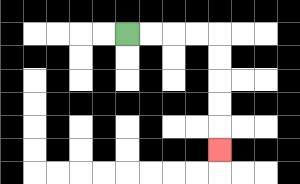{'start': '[5, 1]', 'end': '[9, 6]', 'path_directions': 'R,R,R,R,D,D,D,D,D', 'path_coordinates': '[[5, 1], [6, 1], [7, 1], [8, 1], [9, 1], [9, 2], [9, 3], [9, 4], [9, 5], [9, 6]]'}